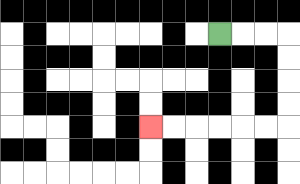{'start': '[9, 1]', 'end': '[6, 5]', 'path_directions': 'R,R,R,D,D,D,D,L,L,L,L,L,L', 'path_coordinates': '[[9, 1], [10, 1], [11, 1], [12, 1], [12, 2], [12, 3], [12, 4], [12, 5], [11, 5], [10, 5], [9, 5], [8, 5], [7, 5], [6, 5]]'}